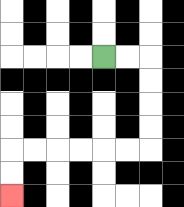{'start': '[4, 2]', 'end': '[0, 8]', 'path_directions': 'R,R,D,D,D,D,L,L,L,L,L,L,D,D', 'path_coordinates': '[[4, 2], [5, 2], [6, 2], [6, 3], [6, 4], [6, 5], [6, 6], [5, 6], [4, 6], [3, 6], [2, 6], [1, 6], [0, 6], [0, 7], [0, 8]]'}